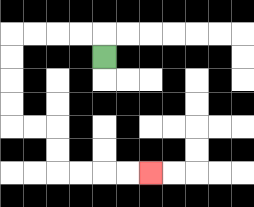{'start': '[4, 2]', 'end': '[6, 7]', 'path_directions': 'U,L,L,L,L,D,D,D,D,R,R,D,D,R,R,R,R', 'path_coordinates': '[[4, 2], [4, 1], [3, 1], [2, 1], [1, 1], [0, 1], [0, 2], [0, 3], [0, 4], [0, 5], [1, 5], [2, 5], [2, 6], [2, 7], [3, 7], [4, 7], [5, 7], [6, 7]]'}